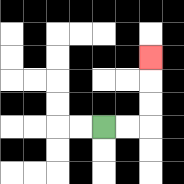{'start': '[4, 5]', 'end': '[6, 2]', 'path_directions': 'R,R,U,U,U', 'path_coordinates': '[[4, 5], [5, 5], [6, 5], [6, 4], [6, 3], [6, 2]]'}